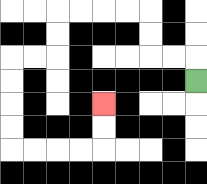{'start': '[8, 3]', 'end': '[4, 4]', 'path_directions': 'U,L,L,U,U,L,L,L,L,D,D,L,L,D,D,D,D,R,R,R,R,U,U', 'path_coordinates': '[[8, 3], [8, 2], [7, 2], [6, 2], [6, 1], [6, 0], [5, 0], [4, 0], [3, 0], [2, 0], [2, 1], [2, 2], [1, 2], [0, 2], [0, 3], [0, 4], [0, 5], [0, 6], [1, 6], [2, 6], [3, 6], [4, 6], [4, 5], [4, 4]]'}